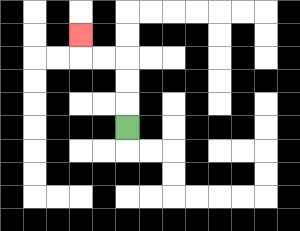{'start': '[5, 5]', 'end': '[3, 1]', 'path_directions': 'U,U,U,L,L,U', 'path_coordinates': '[[5, 5], [5, 4], [5, 3], [5, 2], [4, 2], [3, 2], [3, 1]]'}